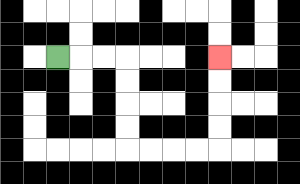{'start': '[2, 2]', 'end': '[9, 2]', 'path_directions': 'R,R,R,D,D,D,D,R,R,R,R,U,U,U,U', 'path_coordinates': '[[2, 2], [3, 2], [4, 2], [5, 2], [5, 3], [5, 4], [5, 5], [5, 6], [6, 6], [7, 6], [8, 6], [9, 6], [9, 5], [9, 4], [9, 3], [9, 2]]'}